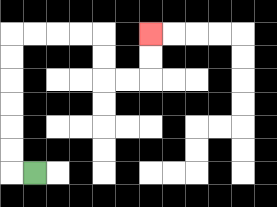{'start': '[1, 7]', 'end': '[6, 1]', 'path_directions': 'L,U,U,U,U,U,U,R,R,R,R,D,D,R,R,U,U', 'path_coordinates': '[[1, 7], [0, 7], [0, 6], [0, 5], [0, 4], [0, 3], [0, 2], [0, 1], [1, 1], [2, 1], [3, 1], [4, 1], [4, 2], [4, 3], [5, 3], [6, 3], [6, 2], [6, 1]]'}